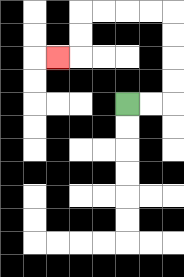{'start': '[5, 4]', 'end': '[2, 2]', 'path_directions': 'R,R,U,U,U,U,L,L,L,L,D,D,L', 'path_coordinates': '[[5, 4], [6, 4], [7, 4], [7, 3], [7, 2], [7, 1], [7, 0], [6, 0], [5, 0], [4, 0], [3, 0], [3, 1], [3, 2], [2, 2]]'}